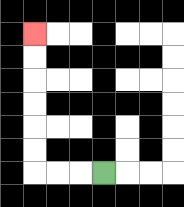{'start': '[4, 7]', 'end': '[1, 1]', 'path_directions': 'L,L,L,U,U,U,U,U,U', 'path_coordinates': '[[4, 7], [3, 7], [2, 7], [1, 7], [1, 6], [1, 5], [1, 4], [1, 3], [1, 2], [1, 1]]'}